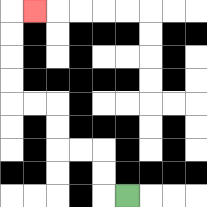{'start': '[5, 8]', 'end': '[1, 0]', 'path_directions': 'L,U,U,L,L,U,U,L,L,U,U,U,U,R', 'path_coordinates': '[[5, 8], [4, 8], [4, 7], [4, 6], [3, 6], [2, 6], [2, 5], [2, 4], [1, 4], [0, 4], [0, 3], [0, 2], [0, 1], [0, 0], [1, 0]]'}